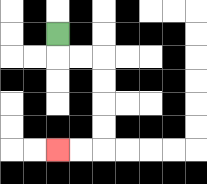{'start': '[2, 1]', 'end': '[2, 6]', 'path_directions': 'D,R,R,D,D,D,D,L,L', 'path_coordinates': '[[2, 1], [2, 2], [3, 2], [4, 2], [4, 3], [4, 4], [4, 5], [4, 6], [3, 6], [2, 6]]'}